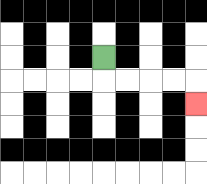{'start': '[4, 2]', 'end': '[8, 4]', 'path_directions': 'D,R,R,R,R,D', 'path_coordinates': '[[4, 2], [4, 3], [5, 3], [6, 3], [7, 3], [8, 3], [8, 4]]'}